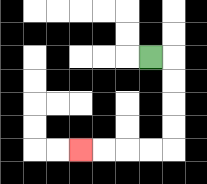{'start': '[6, 2]', 'end': '[3, 6]', 'path_directions': 'R,D,D,D,D,L,L,L,L', 'path_coordinates': '[[6, 2], [7, 2], [7, 3], [7, 4], [7, 5], [7, 6], [6, 6], [5, 6], [4, 6], [3, 6]]'}